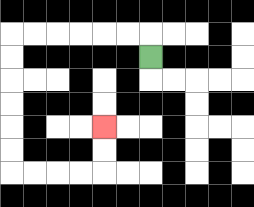{'start': '[6, 2]', 'end': '[4, 5]', 'path_directions': 'U,L,L,L,L,L,L,D,D,D,D,D,D,R,R,R,R,U,U', 'path_coordinates': '[[6, 2], [6, 1], [5, 1], [4, 1], [3, 1], [2, 1], [1, 1], [0, 1], [0, 2], [0, 3], [0, 4], [0, 5], [0, 6], [0, 7], [1, 7], [2, 7], [3, 7], [4, 7], [4, 6], [4, 5]]'}